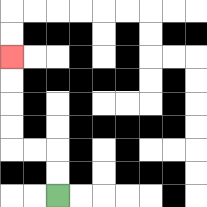{'start': '[2, 8]', 'end': '[0, 2]', 'path_directions': 'U,U,L,L,U,U,U,U', 'path_coordinates': '[[2, 8], [2, 7], [2, 6], [1, 6], [0, 6], [0, 5], [0, 4], [0, 3], [0, 2]]'}